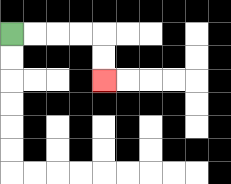{'start': '[0, 1]', 'end': '[4, 3]', 'path_directions': 'R,R,R,R,D,D', 'path_coordinates': '[[0, 1], [1, 1], [2, 1], [3, 1], [4, 1], [4, 2], [4, 3]]'}